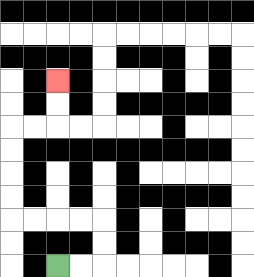{'start': '[2, 11]', 'end': '[2, 3]', 'path_directions': 'R,R,U,U,L,L,L,L,U,U,U,U,R,R,U,U', 'path_coordinates': '[[2, 11], [3, 11], [4, 11], [4, 10], [4, 9], [3, 9], [2, 9], [1, 9], [0, 9], [0, 8], [0, 7], [0, 6], [0, 5], [1, 5], [2, 5], [2, 4], [2, 3]]'}